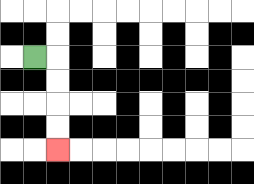{'start': '[1, 2]', 'end': '[2, 6]', 'path_directions': 'R,D,D,D,D', 'path_coordinates': '[[1, 2], [2, 2], [2, 3], [2, 4], [2, 5], [2, 6]]'}